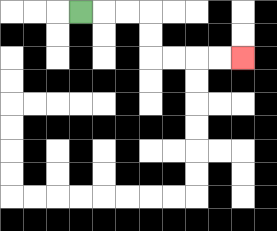{'start': '[3, 0]', 'end': '[10, 2]', 'path_directions': 'R,R,R,D,D,R,R,R,R', 'path_coordinates': '[[3, 0], [4, 0], [5, 0], [6, 0], [6, 1], [6, 2], [7, 2], [8, 2], [9, 2], [10, 2]]'}